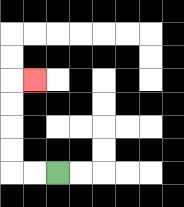{'start': '[2, 7]', 'end': '[1, 3]', 'path_directions': 'L,L,U,U,U,U,R', 'path_coordinates': '[[2, 7], [1, 7], [0, 7], [0, 6], [0, 5], [0, 4], [0, 3], [1, 3]]'}